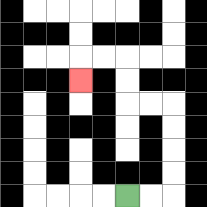{'start': '[5, 8]', 'end': '[3, 3]', 'path_directions': 'R,R,U,U,U,U,L,L,U,U,L,L,D', 'path_coordinates': '[[5, 8], [6, 8], [7, 8], [7, 7], [7, 6], [7, 5], [7, 4], [6, 4], [5, 4], [5, 3], [5, 2], [4, 2], [3, 2], [3, 3]]'}